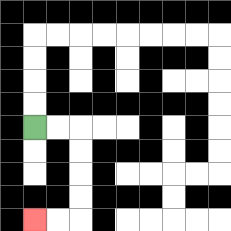{'start': '[1, 5]', 'end': '[1, 9]', 'path_directions': 'R,R,D,D,D,D,L,L', 'path_coordinates': '[[1, 5], [2, 5], [3, 5], [3, 6], [3, 7], [3, 8], [3, 9], [2, 9], [1, 9]]'}